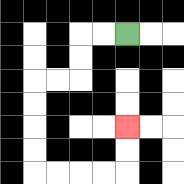{'start': '[5, 1]', 'end': '[5, 5]', 'path_directions': 'L,L,D,D,L,L,D,D,D,D,R,R,R,R,U,U', 'path_coordinates': '[[5, 1], [4, 1], [3, 1], [3, 2], [3, 3], [2, 3], [1, 3], [1, 4], [1, 5], [1, 6], [1, 7], [2, 7], [3, 7], [4, 7], [5, 7], [5, 6], [5, 5]]'}